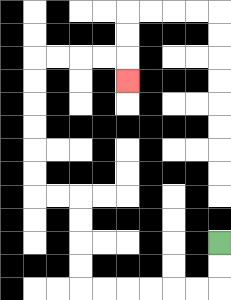{'start': '[9, 10]', 'end': '[5, 3]', 'path_directions': 'D,D,L,L,L,L,L,L,U,U,U,U,L,L,U,U,U,U,U,U,R,R,R,R,D', 'path_coordinates': '[[9, 10], [9, 11], [9, 12], [8, 12], [7, 12], [6, 12], [5, 12], [4, 12], [3, 12], [3, 11], [3, 10], [3, 9], [3, 8], [2, 8], [1, 8], [1, 7], [1, 6], [1, 5], [1, 4], [1, 3], [1, 2], [2, 2], [3, 2], [4, 2], [5, 2], [5, 3]]'}